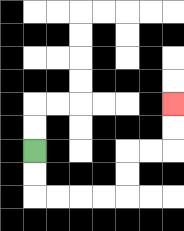{'start': '[1, 6]', 'end': '[7, 4]', 'path_directions': 'D,D,R,R,R,R,U,U,R,R,U,U', 'path_coordinates': '[[1, 6], [1, 7], [1, 8], [2, 8], [3, 8], [4, 8], [5, 8], [5, 7], [5, 6], [6, 6], [7, 6], [7, 5], [7, 4]]'}